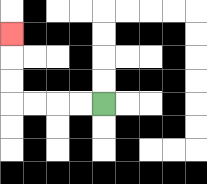{'start': '[4, 4]', 'end': '[0, 1]', 'path_directions': 'L,L,L,L,U,U,U', 'path_coordinates': '[[4, 4], [3, 4], [2, 4], [1, 4], [0, 4], [0, 3], [0, 2], [0, 1]]'}